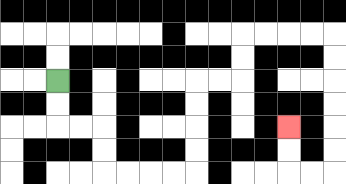{'start': '[2, 3]', 'end': '[12, 5]', 'path_directions': 'D,D,R,R,D,D,R,R,R,R,U,U,U,U,R,R,U,U,R,R,R,R,D,D,D,D,D,D,L,L,U,U', 'path_coordinates': '[[2, 3], [2, 4], [2, 5], [3, 5], [4, 5], [4, 6], [4, 7], [5, 7], [6, 7], [7, 7], [8, 7], [8, 6], [8, 5], [8, 4], [8, 3], [9, 3], [10, 3], [10, 2], [10, 1], [11, 1], [12, 1], [13, 1], [14, 1], [14, 2], [14, 3], [14, 4], [14, 5], [14, 6], [14, 7], [13, 7], [12, 7], [12, 6], [12, 5]]'}